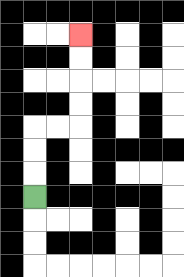{'start': '[1, 8]', 'end': '[3, 1]', 'path_directions': 'U,U,U,R,R,U,U,U,U', 'path_coordinates': '[[1, 8], [1, 7], [1, 6], [1, 5], [2, 5], [3, 5], [3, 4], [3, 3], [3, 2], [3, 1]]'}